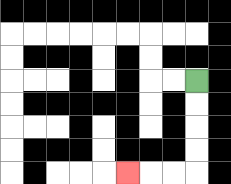{'start': '[8, 3]', 'end': '[5, 7]', 'path_directions': 'D,D,D,D,L,L,L', 'path_coordinates': '[[8, 3], [8, 4], [8, 5], [8, 6], [8, 7], [7, 7], [6, 7], [5, 7]]'}